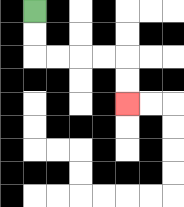{'start': '[1, 0]', 'end': '[5, 4]', 'path_directions': 'D,D,R,R,R,R,D,D', 'path_coordinates': '[[1, 0], [1, 1], [1, 2], [2, 2], [3, 2], [4, 2], [5, 2], [5, 3], [5, 4]]'}